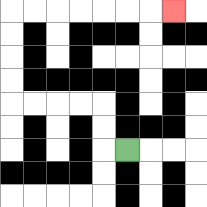{'start': '[5, 6]', 'end': '[7, 0]', 'path_directions': 'L,U,U,L,L,L,L,U,U,U,U,R,R,R,R,R,R,R', 'path_coordinates': '[[5, 6], [4, 6], [4, 5], [4, 4], [3, 4], [2, 4], [1, 4], [0, 4], [0, 3], [0, 2], [0, 1], [0, 0], [1, 0], [2, 0], [3, 0], [4, 0], [5, 0], [6, 0], [7, 0]]'}